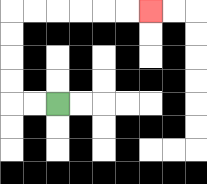{'start': '[2, 4]', 'end': '[6, 0]', 'path_directions': 'L,L,U,U,U,U,R,R,R,R,R,R', 'path_coordinates': '[[2, 4], [1, 4], [0, 4], [0, 3], [0, 2], [0, 1], [0, 0], [1, 0], [2, 0], [3, 0], [4, 0], [5, 0], [6, 0]]'}